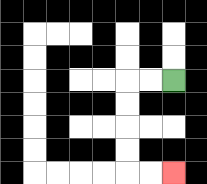{'start': '[7, 3]', 'end': '[7, 7]', 'path_directions': 'L,L,D,D,D,D,R,R', 'path_coordinates': '[[7, 3], [6, 3], [5, 3], [5, 4], [5, 5], [5, 6], [5, 7], [6, 7], [7, 7]]'}